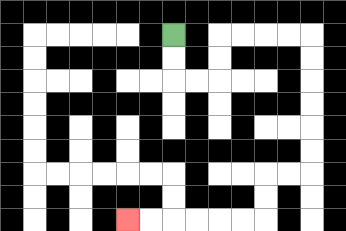{'start': '[7, 1]', 'end': '[5, 9]', 'path_directions': 'D,D,R,R,U,U,R,R,R,R,D,D,D,D,D,D,L,L,D,D,L,L,L,L,L,L', 'path_coordinates': '[[7, 1], [7, 2], [7, 3], [8, 3], [9, 3], [9, 2], [9, 1], [10, 1], [11, 1], [12, 1], [13, 1], [13, 2], [13, 3], [13, 4], [13, 5], [13, 6], [13, 7], [12, 7], [11, 7], [11, 8], [11, 9], [10, 9], [9, 9], [8, 9], [7, 9], [6, 9], [5, 9]]'}